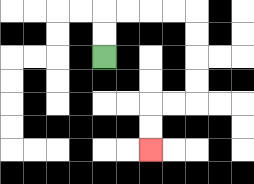{'start': '[4, 2]', 'end': '[6, 6]', 'path_directions': 'U,U,R,R,R,R,D,D,D,D,L,L,D,D', 'path_coordinates': '[[4, 2], [4, 1], [4, 0], [5, 0], [6, 0], [7, 0], [8, 0], [8, 1], [8, 2], [8, 3], [8, 4], [7, 4], [6, 4], [6, 5], [6, 6]]'}